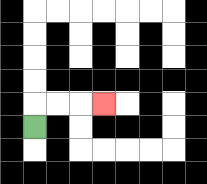{'start': '[1, 5]', 'end': '[4, 4]', 'path_directions': 'U,R,R,R', 'path_coordinates': '[[1, 5], [1, 4], [2, 4], [3, 4], [4, 4]]'}